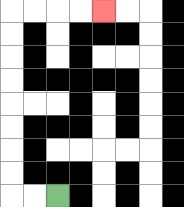{'start': '[2, 8]', 'end': '[4, 0]', 'path_directions': 'L,L,U,U,U,U,U,U,U,U,R,R,R,R', 'path_coordinates': '[[2, 8], [1, 8], [0, 8], [0, 7], [0, 6], [0, 5], [0, 4], [0, 3], [0, 2], [0, 1], [0, 0], [1, 0], [2, 0], [3, 0], [4, 0]]'}